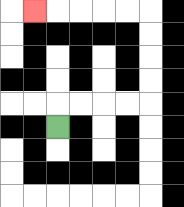{'start': '[2, 5]', 'end': '[1, 0]', 'path_directions': 'U,R,R,R,R,U,U,U,U,L,L,L,L,L', 'path_coordinates': '[[2, 5], [2, 4], [3, 4], [4, 4], [5, 4], [6, 4], [6, 3], [6, 2], [6, 1], [6, 0], [5, 0], [4, 0], [3, 0], [2, 0], [1, 0]]'}